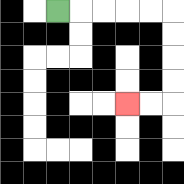{'start': '[2, 0]', 'end': '[5, 4]', 'path_directions': 'R,R,R,R,R,D,D,D,D,L,L', 'path_coordinates': '[[2, 0], [3, 0], [4, 0], [5, 0], [6, 0], [7, 0], [7, 1], [7, 2], [7, 3], [7, 4], [6, 4], [5, 4]]'}